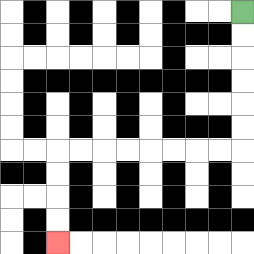{'start': '[10, 0]', 'end': '[2, 10]', 'path_directions': 'D,D,D,D,D,D,L,L,L,L,L,L,L,L,D,D,D,D', 'path_coordinates': '[[10, 0], [10, 1], [10, 2], [10, 3], [10, 4], [10, 5], [10, 6], [9, 6], [8, 6], [7, 6], [6, 6], [5, 6], [4, 6], [3, 6], [2, 6], [2, 7], [2, 8], [2, 9], [2, 10]]'}